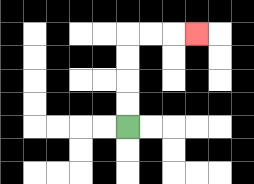{'start': '[5, 5]', 'end': '[8, 1]', 'path_directions': 'U,U,U,U,R,R,R', 'path_coordinates': '[[5, 5], [5, 4], [5, 3], [5, 2], [5, 1], [6, 1], [7, 1], [8, 1]]'}